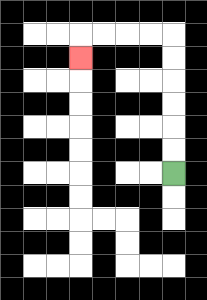{'start': '[7, 7]', 'end': '[3, 2]', 'path_directions': 'U,U,U,U,U,U,L,L,L,L,D', 'path_coordinates': '[[7, 7], [7, 6], [7, 5], [7, 4], [7, 3], [7, 2], [7, 1], [6, 1], [5, 1], [4, 1], [3, 1], [3, 2]]'}